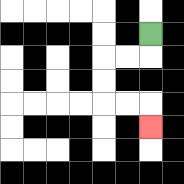{'start': '[6, 1]', 'end': '[6, 5]', 'path_directions': 'D,L,L,D,D,R,R,D', 'path_coordinates': '[[6, 1], [6, 2], [5, 2], [4, 2], [4, 3], [4, 4], [5, 4], [6, 4], [6, 5]]'}